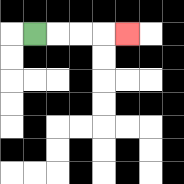{'start': '[1, 1]', 'end': '[5, 1]', 'path_directions': 'R,R,R,R', 'path_coordinates': '[[1, 1], [2, 1], [3, 1], [4, 1], [5, 1]]'}